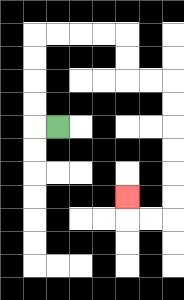{'start': '[2, 5]', 'end': '[5, 8]', 'path_directions': 'L,U,U,U,U,R,R,R,R,D,D,R,R,D,D,D,D,D,D,L,L,U', 'path_coordinates': '[[2, 5], [1, 5], [1, 4], [1, 3], [1, 2], [1, 1], [2, 1], [3, 1], [4, 1], [5, 1], [5, 2], [5, 3], [6, 3], [7, 3], [7, 4], [7, 5], [7, 6], [7, 7], [7, 8], [7, 9], [6, 9], [5, 9], [5, 8]]'}